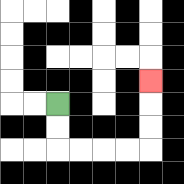{'start': '[2, 4]', 'end': '[6, 3]', 'path_directions': 'D,D,R,R,R,R,U,U,U', 'path_coordinates': '[[2, 4], [2, 5], [2, 6], [3, 6], [4, 6], [5, 6], [6, 6], [6, 5], [6, 4], [6, 3]]'}